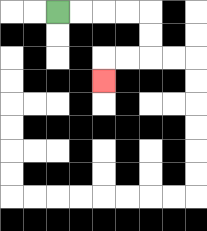{'start': '[2, 0]', 'end': '[4, 3]', 'path_directions': 'R,R,R,R,D,D,L,L,D', 'path_coordinates': '[[2, 0], [3, 0], [4, 0], [5, 0], [6, 0], [6, 1], [6, 2], [5, 2], [4, 2], [4, 3]]'}